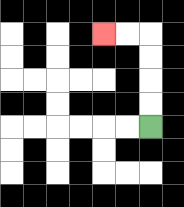{'start': '[6, 5]', 'end': '[4, 1]', 'path_directions': 'U,U,U,U,L,L', 'path_coordinates': '[[6, 5], [6, 4], [6, 3], [6, 2], [6, 1], [5, 1], [4, 1]]'}